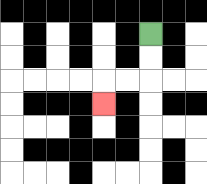{'start': '[6, 1]', 'end': '[4, 4]', 'path_directions': 'D,D,L,L,D', 'path_coordinates': '[[6, 1], [6, 2], [6, 3], [5, 3], [4, 3], [4, 4]]'}